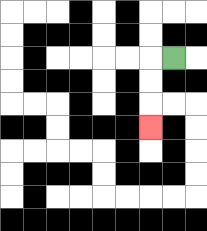{'start': '[7, 2]', 'end': '[6, 5]', 'path_directions': 'L,D,D,D', 'path_coordinates': '[[7, 2], [6, 2], [6, 3], [6, 4], [6, 5]]'}